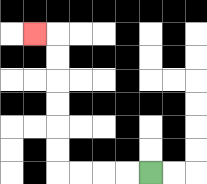{'start': '[6, 7]', 'end': '[1, 1]', 'path_directions': 'L,L,L,L,U,U,U,U,U,U,L', 'path_coordinates': '[[6, 7], [5, 7], [4, 7], [3, 7], [2, 7], [2, 6], [2, 5], [2, 4], [2, 3], [2, 2], [2, 1], [1, 1]]'}